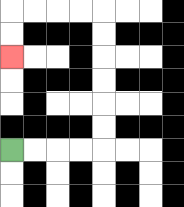{'start': '[0, 6]', 'end': '[0, 2]', 'path_directions': 'R,R,R,R,U,U,U,U,U,U,L,L,L,L,D,D', 'path_coordinates': '[[0, 6], [1, 6], [2, 6], [3, 6], [4, 6], [4, 5], [4, 4], [4, 3], [4, 2], [4, 1], [4, 0], [3, 0], [2, 0], [1, 0], [0, 0], [0, 1], [0, 2]]'}